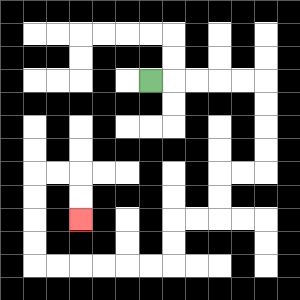{'start': '[6, 3]', 'end': '[3, 9]', 'path_directions': 'R,R,R,R,R,D,D,D,D,L,L,D,D,L,L,D,D,L,L,L,L,L,L,U,U,U,U,R,R,D,D', 'path_coordinates': '[[6, 3], [7, 3], [8, 3], [9, 3], [10, 3], [11, 3], [11, 4], [11, 5], [11, 6], [11, 7], [10, 7], [9, 7], [9, 8], [9, 9], [8, 9], [7, 9], [7, 10], [7, 11], [6, 11], [5, 11], [4, 11], [3, 11], [2, 11], [1, 11], [1, 10], [1, 9], [1, 8], [1, 7], [2, 7], [3, 7], [3, 8], [3, 9]]'}